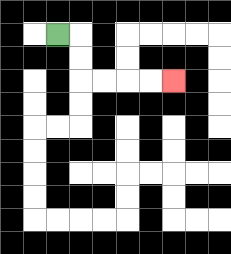{'start': '[2, 1]', 'end': '[7, 3]', 'path_directions': 'R,D,D,R,R,R,R', 'path_coordinates': '[[2, 1], [3, 1], [3, 2], [3, 3], [4, 3], [5, 3], [6, 3], [7, 3]]'}